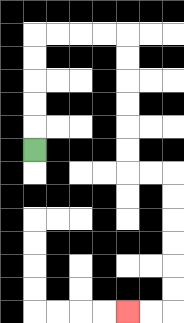{'start': '[1, 6]', 'end': '[5, 13]', 'path_directions': 'U,U,U,U,U,R,R,R,R,D,D,D,D,D,D,R,R,D,D,D,D,D,D,L,L', 'path_coordinates': '[[1, 6], [1, 5], [1, 4], [1, 3], [1, 2], [1, 1], [2, 1], [3, 1], [4, 1], [5, 1], [5, 2], [5, 3], [5, 4], [5, 5], [5, 6], [5, 7], [6, 7], [7, 7], [7, 8], [7, 9], [7, 10], [7, 11], [7, 12], [7, 13], [6, 13], [5, 13]]'}